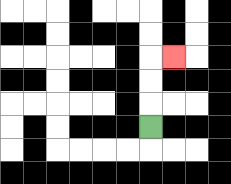{'start': '[6, 5]', 'end': '[7, 2]', 'path_directions': 'U,U,U,R', 'path_coordinates': '[[6, 5], [6, 4], [6, 3], [6, 2], [7, 2]]'}